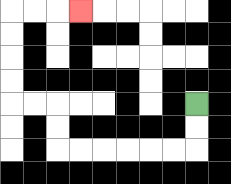{'start': '[8, 4]', 'end': '[3, 0]', 'path_directions': 'D,D,L,L,L,L,L,L,U,U,L,L,U,U,U,U,R,R,R', 'path_coordinates': '[[8, 4], [8, 5], [8, 6], [7, 6], [6, 6], [5, 6], [4, 6], [3, 6], [2, 6], [2, 5], [2, 4], [1, 4], [0, 4], [0, 3], [0, 2], [0, 1], [0, 0], [1, 0], [2, 0], [3, 0]]'}